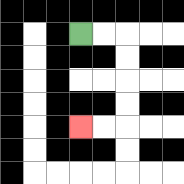{'start': '[3, 1]', 'end': '[3, 5]', 'path_directions': 'R,R,D,D,D,D,L,L', 'path_coordinates': '[[3, 1], [4, 1], [5, 1], [5, 2], [5, 3], [5, 4], [5, 5], [4, 5], [3, 5]]'}